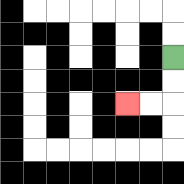{'start': '[7, 2]', 'end': '[5, 4]', 'path_directions': 'D,D,L,L', 'path_coordinates': '[[7, 2], [7, 3], [7, 4], [6, 4], [5, 4]]'}